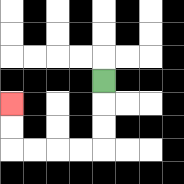{'start': '[4, 3]', 'end': '[0, 4]', 'path_directions': 'D,D,D,L,L,L,L,U,U', 'path_coordinates': '[[4, 3], [4, 4], [4, 5], [4, 6], [3, 6], [2, 6], [1, 6], [0, 6], [0, 5], [0, 4]]'}